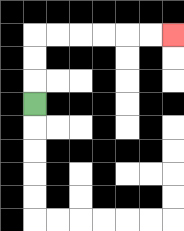{'start': '[1, 4]', 'end': '[7, 1]', 'path_directions': 'U,U,U,R,R,R,R,R,R', 'path_coordinates': '[[1, 4], [1, 3], [1, 2], [1, 1], [2, 1], [3, 1], [4, 1], [5, 1], [6, 1], [7, 1]]'}